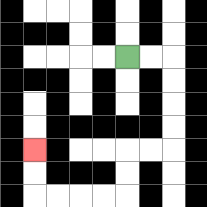{'start': '[5, 2]', 'end': '[1, 6]', 'path_directions': 'R,R,D,D,D,D,L,L,D,D,L,L,L,L,U,U', 'path_coordinates': '[[5, 2], [6, 2], [7, 2], [7, 3], [7, 4], [7, 5], [7, 6], [6, 6], [5, 6], [5, 7], [5, 8], [4, 8], [3, 8], [2, 8], [1, 8], [1, 7], [1, 6]]'}